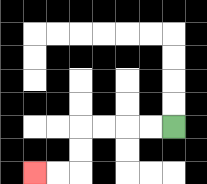{'start': '[7, 5]', 'end': '[1, 7]', 'path_directions': 'L,L,L,L,D,D,L,L', 'path_coordinates': '[[7, 5], [6, 5], [5, 5], [4, 5], [3, 5], [3, 6], [3, 7], [2, 7], [1, 7]]'}